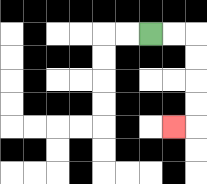{'start': '[6, 1]', 'end': '[7, 5]', 'path_directions': 'R,R,D,D,D,D,L', 'path_coordinates': '[[6, 1], [7, 1], [8, 1], [8, 2], [8, 3], [8, 4], [8, 5], [7, 5]]'}